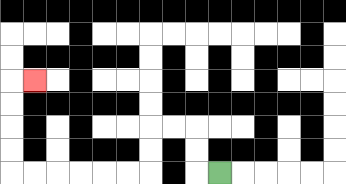{'start': '[9, 7]', 'end': '[1, 3]', 'path_directions': 'L,U,U,L,L,D,D,L,L,L,L,L,L,U,U,U,U,R', 'path_coordinates': '[[9, 7], [8, 7], [8, 6], [8, 5], [7, 5], [6, 5], [6, 6], [6, 7], [5, 7], [4, 7], [3, 7], [2, 7], [1, 7], [0, 7], [0, 6], [0, 5], [0, 4], [0, 3], [1, 3]]'}